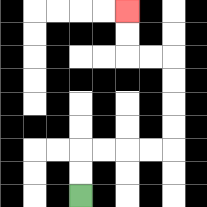{'start': '[3, 8]', 'end': '[5, 0]', 'path_directions': 'U,U,R,R,R,R,U,U,U,U,L,L,U,U', 'path_coordinates': '[[3, 8], [3, 7], [3, 6], [4, 6], [5, 6], [6, 6], [7, 6], [7, 5], [7, 4], [7, 3], [7, 2], [6, 2], [5, 2], [5, 1], [5, 0]]'}